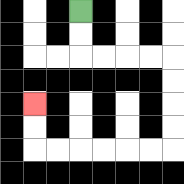{'start': '[3, 0]', 'end': '[1, 4]', 'path_directions': 'D,D,R,R,R,R,D,D,D,D,L,L,L,L,L,L,U,U', 'path_coordinates': '[[3, 0], [3, 1], [3, 2], [4, 2], [5, 2], [6, 2], [7, 2], [7, 3], [7, 4], [7, 5], [7, 6], [6, 6], [5, 6], [4, 6], [3, 6], [2, 6], [1, 6], [1, 5], [1, 4]]'}